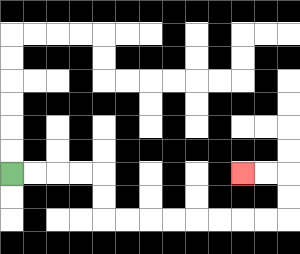{'start': '[0, 7]', 'end': '[10, 7]', 'path_directions': 'R,R,R,R,D,D,R,R,R,R,R,R,R,R,U,U,L,L', 'path_coordinates': '[[0, 7], [1, 7], [2, 7], [3, 7], [4, 7], [4, 8], [4, 9], [5, 9], [6, 9], [7, 9], [8, 9], [9, 9], [10, 9], [11, 9], [12, 9], [12, 8], [12, 7], [11, 7], [10, 7]]'}